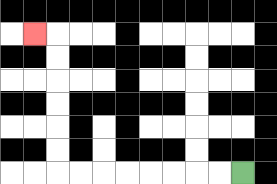{'start': '[10, 7]', 'end': '[1, 1]', 'path_directions': 'L,L,L,L,L,L,L,L,U,U,U,U,U,U,L', 'path_coordinates': '[[10, 7], [9, 7], [8, 7], [7, 7], [6, 7], [5, 7], [4, 7], [3, 7], [2, 7], [2, 6], [2, 5], [2, 4], [2, 3], [2, 2], [2, 1], [1, 1]]'}